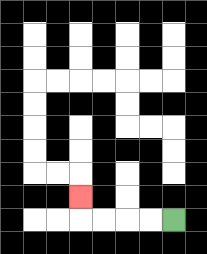{'start': '[7, 9]', 'end': '[3, 8]', 'path_directions': 'L,L,L,L,U', 'path_coordinates': '[[7, 9], [6, 9], [5, 9], [4, 9], [3, 9], [3, 8]]'}